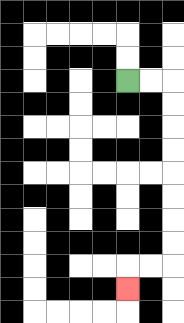{'start': '[5, 3]', 'end': '[5, 12]', 'path_directions': 'R,R,D,D,D,D,D,D,D,D,L,L,D', 'path_coordinates': '[[5, 3], [6, 3], [7, 3], [7, 4], [7, 5], [7, 6], [7, 7], [7, 8], [7, 9], [7, 10], [7, 11], [6, 11], [5, 11], [5, 12]]'}